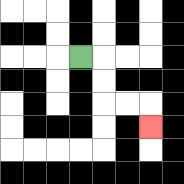{'start': '[3, 2]', 'end': '[6, 5]', 'path_directions': 'R,D,D,R,R,D', 'path_coordinates': '[[3, 2], [4, 2], [4, 3], [4, 4], [5, 4], [6, 4], [6, 5]]'}